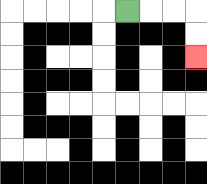{'start': '[5, 0]', 'end': '[8, 2]', 'path_directions': 'R,R,R,D,D', 'path_coordinates': '[[5, 0], [6, 0], [7, 0], [8, 0], [8, 1], [8, 2]]'}